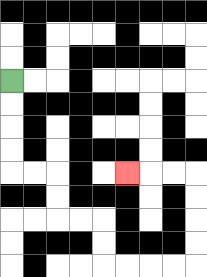{'start': '[0, 3]', 'end': '[5, 7]', 'path_directions': 'D,D,D,D,R,R,D,D,R,R,D,D,R,R,R,R,U,U,U,U,L,L,L', 'path_coordinates': '[[0, 3], [0, 4], [0, 5], [0, 6], [0, 7], [1, 7], [2, 7], [2, 8], [2, 9], [3, 9], [4, 9], [4, 10], [4, 11], [5, 11], [6, 11], [7, 11], [8, 11], [8, 10], [8, 9], [8, 8], [8, 7], [7, 7], [6, 7], [5, 7]]'}